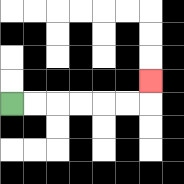{'start': '[0, 4]', 'end': '[6, 3]', 'path_directions': 'R,R,R,R,R,R,U', 'path_coordinates': '[[0, 4], [1, 4], [2, 4], [3, 4], [4, 4], [5, 4], [6, 4], [6, 3]]'}